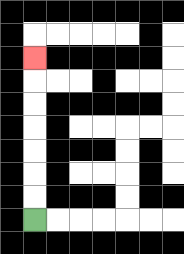{'start': '[1, 9]', 'end': '[1, 2]', 'path_directions': 'U,U,U,U,U,U,U', 'path_coordinates': '[[1, 9], [1, 8], [1, 7], [1, 6], [1, 5], [1, 4], [1, 3], [1, 2]]'}